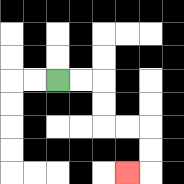{'start': '[2, 3]', 'end': '[5, 7]', 'path_directions': 'R,R,D,D,R,R,D,D,L', 'path_coordinates': '[[2, 3], [3, 3], [4, 3], [4, 4], [4, 5], [5, 5], [6, 5], [6, 6], [6, 7], [5, 7]]'}